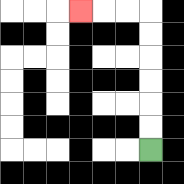{'start': '[6, 6]', 'end': '[3, 0]', 'path_directions': 'U,U,U,U,U,U,L,L,L', 'path_coordinates': '[[6, 6], [6, 5], [6, 4], [6, 3], [6, 2], [6, 1], [6, 0], [5, 0], [4, 0], [3, 0]]'}